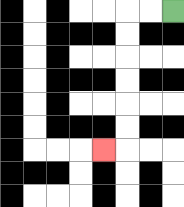{'start': '[7, 0]', 'end': '[4, 6]', 'path_directions': 'L,L,D,D,D,D,D,D,L', 'path_coordinates': '[[7, 0], [6, 0], [5, 0], [5, 1], [5, 2], [5, 3], [5, 4], [5, 5], [5, 6], [4, 6]]'}